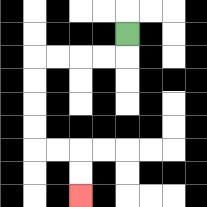{'start': '[5, 1]', 'end': '[3, 8]', 'path_directions': 'D,L,L,L,L,D,D,D,D,R,R,D,D', 'path_coordinates': '[[5, 1], [5, 2], [4, 2], [3, 2], [2, 2], [1, 2], [1, 3], [1, 4], [1, 5], [1, 6], [2, 6], [3, 6], [3, 7], [3, 8]]'}